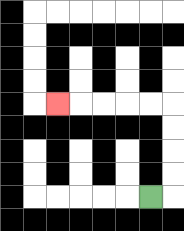{'start': '[6, 8]', 'end': '[2, 4]', 'path_directions': 'R,U,U,U,U,L,L,L,L,L', 'path_coordinates': '[[6, 8], [7, 8], [7, 7], [7, 6], [7, 5], [7, 4], [6, 4], [5, 4], [4, 4], [3, 4], [2, 4]]'}